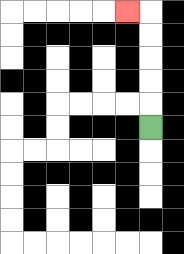{'start': '[6, 5]', 'end': '[5, 0]', 'path_directions': 'U,U,U,U,U,L', 'path_coordinates': '[[6, 5], [6, 4], [6, 3], [6, 2], [6, 1], [6, 0], [5, 0]]'}